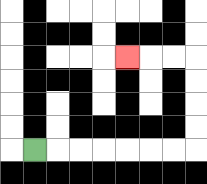{'start': '[1, 6]', 'end': '[5, 2]', 'path_directions': 'R,R,R,R,R,R,R,U,U,U,U,L,L,L', 'path_coordinates': '[[1, 6], [2, 6], [3, 6], [4, 6], [5, 6], [6, 6], [7, 6], [8, 6], [8, 5], [8, 4], [8, 3], [8, 2], [7, 2], [6, 2], [5, 2]]'}